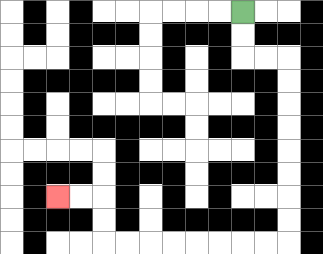{'start': '[10, 0]', 'end': '[2, 8]', 'path_directions': 'D,D,R,R,D,D,D,D,D,D,D,D,L,L,L,L,L,L,L,L,U,U,L,L', 'path_coordinates': '[[10, 0], [10, 1], [10, 2], [11, 2], [12, 2], [12, 3], [12, 4], [12, 5], [12, 6], [12, 7], [12, 8], [12, 9], [12, 10], [11, 10], [10, 10], [9, 10], [8, 10], [7, 10], [6, 10], [5, 10], [4, 10], [4, 9], [4, 8], [3, 8], [2, 8]]'}